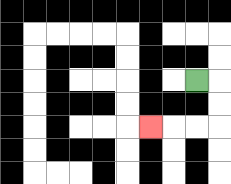{'start': '[8, 3]', 'end': '[6, 5]', 'path_directions': 'R,D,D,L,L,L', 'path_coordinates': '[[8, 3], [9, 3], [9, 4], [9, 5], [8, 5], [7, 5], [6, 5]]'}